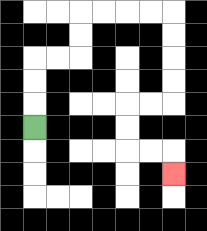{'start': '[1, 5]', 'end': '[7, 7]', 'path_directions': 'U,U,U,R,R,U,U,R,R,R,R,D,D,D,D,L,L,D,D,R,R,D', 'path_coordinates': '[[1, 5], [1, 4], [1, 3], [1, 2], [2, 2], [3, 2], [3, 1], [3, 0], [4, 0], [5, 0], [6, 0], [7, 0], [7, 1], [7, 2], [7, 3], [7, 4], [6, 4], [5, 4], [5, 5], [5, 6], [6, 6], [7, 6], [7, 7]]'}